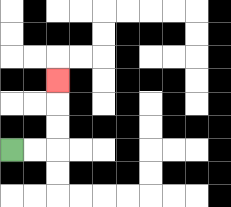{'start': '[0, 6]', 'end': '[2, 3]', 'path_directions': 'R,R,U,U,U', 'path_coordinates': '[[0, 6], [1, 6], [2, 6], [2, 5], [2, 4], [2, 3]]'}